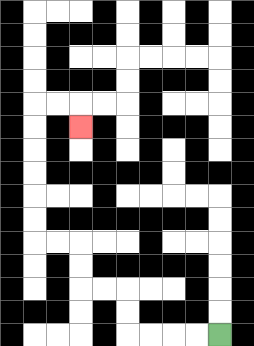{'start': '[9, 14]', 'end': '[3, 5]', 'path_directions': 'L,L,L,L,U,U,L,L,U,U,L,L,U,U,U,U,U,U,R,R,D', 'path_coordinates': '[[9, 14], [8, 14], [7, 14], [6, 14], [5, 14], [5, 13], [5, 12], [4, 12], [3, 12], [3, 11], [3, 10], [2, 10], [1, 10], [1, 9], [1, 8], [1, 7], [1, 6], [1, 5], [1, 4], [2, 4], [3, 4], [3, 5]]'}